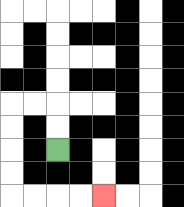{'start': '[2, 6]', 'end': '[4, 8]', 'path_directions': 'U,U,L,L,D,D,D,D,R,R,R,R', 'path_coordinates': '[[2, 6], [2, 5], [2, 4], [1, 4], [0, 4], [0, 5], [0, 6], [0, 7], [0, 8], [1, 8], [2, 8], [3, 8], [4, 8]]'}